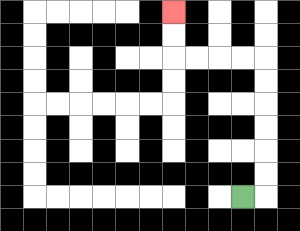{'start': '[10, 8]', 'end': '[7, 0]', 'path_directions': 'R,U,U,U,U,U,U,L,L,L,L,U,U', 'path_coordinates': '[[10, 8], [11, 8], [11, 7], [11, 6], [11, 5], [11, 4], [11, 3], [11, 2], [10, 2], [9, 2], [8, 2], [7, 2], [7, 1], [7, 0]]'}